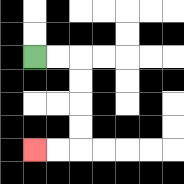{'start': '[1, 2]', 'end': '[1, 6]', 'path_directions': 'R,R,D,D,D,D,L,L', 'path_coordinates': '[[1, 2], [2, 2], [3, 2], [3, 3], [3, 4], [3, 5], [3, 6], [2, 6], [1, 6]]'}